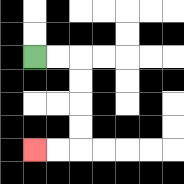{'start': '[1, 2]', 'end': '[1, 6]', 'path_directions': 'R,R,D,D,D,D,L,L', 'path_coordinates': '[[1, 2], [2, 2], [3, 2], [3, 3], [3, 4], [3, 5], [3, 6], [2, 6], [1, 6]]'}